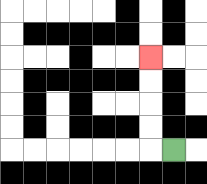{'start': '[7, 6]', 'end': '[6, 2]', 'path_directions': 'L,U,U,U,U', 'path_coordinates': '[[7, 6], [6, 6], [6, 5], [6, 4], [6, 3], [6, 2]]'}